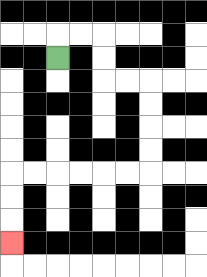{'start': '[2, 2]', 'end': '[0, 10]', 'path_directions': 'U,R,R,D,D,R,R,D,D,D,D,L,L,L,L,L,L,D,D,D', 'path_coordinates': '[[2, 2], [2, 1], [3, 1], [4, 1], [4, 2], [4, 3], [5, 3], [6, 3], [6, 4], [6, 5], [6, 6], [6, 7], [5, 7], [4, 7], [3, 7], [2, 7], [1, 7], [0, 7], [0, 8], [0, 9], [0, 10]]'}